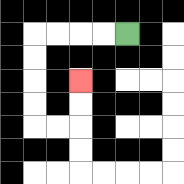{'start': '[5, 1]', 'end': '[3, 3]', 'path_directions': 'L,L,L,L,D,D,D,D,R,R,U,U', 'path_coordinates': '[[5, 1], [4, 1], [3, 1], [2, 1], [1, 1], [1, 2], [1, 3], [1, 4], [1, 5], [2, 5], [3, 5], [3, 4], [3, 3]]'}